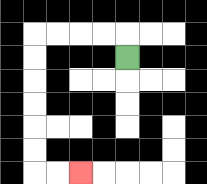{'start': '[5, 2]', 'end': '[3, 7]', 'path_directions': 'U,L,L,L,L,D,D,D,D,D,D,R,R', 'path_coordinates': '[[5, 2], [5, 1], [4, 1], [3, 1], [2, 1], [1, 1], [1, 2], [1, 3], [1, 4], [1, 5], [1, 6], [1, 7], [2, 7], [3, 7]]'}